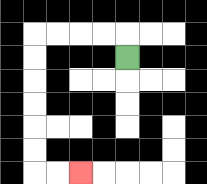{'start': '[5, 2]', 'end': '[3, 7]', 'path_directions': 'U,L,L,L,L,D,D,D,D,D,D,R,R', 'path_coordinates': '[[5, 2], [5, 1], [4, 1], [3, 1], [2, 1], [1, 1], [1, 2], [1, 3], [1, 4], [1, 5], [1, 6], [1, 7], [2, 7], [3, 7]]'}